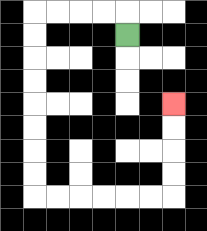{'start': '[5, 1]', 'end': '[7, 4]', 'path_directions': 'U,L,L,L,L,D,D,D,D,D,D,D,D,R,R,R,R,R,R,U,U,U,U', 'path_coordinates': '[[5, 1], [5, 0], [4, 0], [3, 0], [2, 0], [1, 0], [1, 1], [1, 2], [1, 3], [1, 4], [1, 5], [1, 6], [1, 7], [1, 8], [2, 8], [3, 8], [4, 8], [5, 8], [6, 8], [7, 8], [7, 7], [7, 6], [7, 5], [7, 4]]'}